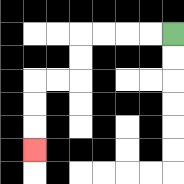{'start': '[7, 1]', 'end': '[1, 6]', 'path_directions': 'L,L,L,L,D,D,L,L,D,D,D', 'path_coordinates': '[[7, 1], [6, 1], [5, 1], [4, 1], [3, 1], [3, 2], [3, 3], [2, 3], [1, 3], [1, 4], [1, 5], [1, 6]]'}